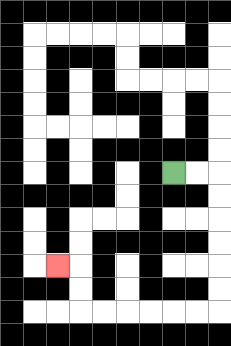{'start': '[7, 7]', 'end': '[2, 11]', 'path_directions': 'R,R,D,D,D,D,D,D,L,L,L,L,L,L,U,U,L', 'path_coordinates': '[[7, 7], [8, 7], [9, 7], [9, 8], [9, 9], [9, 10], [9, 11], [9, 12], [9, 13], [8, 13], [7, 13], [6, 13], [5, 13], [4, 13], [3, 13], [3, 12], [3, 11], [2, 11]]'}